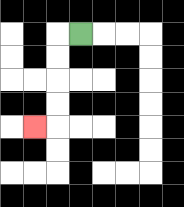{'start': '[3, 1]', 'end': '[1, 5]', 'path_directions': 'L,D,D,D,D,L', 'path_coordinates': '[[3, 1], [2, 1], [2, 2], [2, 3], [2, 4], [2, 5], [1, 5]]'}